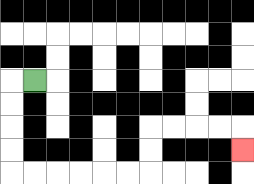{'start': '[1, 3]', 'end': '[10, 6]', 'path_directions': 'L,D,D,D,D,R,R,R,R,R,R,U,U,R,R,R,R,D', 'path_coordinates': '[[1, 3], [0, 3], [0, 4], [0, 5], [0, 6], [0, 7], [1, 7], [2, 7], [3, 7], [4, 7], [5, 7], [6, 7], [6, 6], [6, 5], [7, 5], [8, 5], [9, 5], [10, 5], [10, 6]]'}